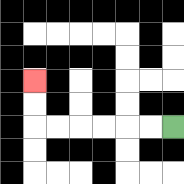{'start': '[7, 5]', 'end': '[1, 3]', 'path_directions': 'L,L,L,L,L,L,U,U', 'path_coordinates': '[[7, 5], [6, 5], [5, 5], [4, 5], [3, 5], [2, 5], [1, 5], [1, 4], [1, 3]]'}